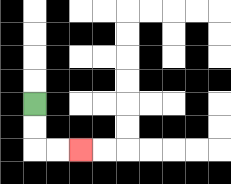{'start': '[1, 4]', 'end': '[3, 6]', 'path_directions': 'D,D,R,R', 'path_coordinates': '[[1, 4], [1, 5], [1, 6], [2, 6], [3, 6]]'}